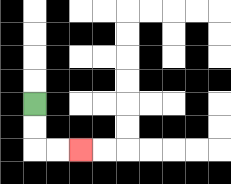{'start': '[1, 4]', 'end': '[3, 6]', 'path_directions': 'D,D,R,R', 'path_coordinates': '[[1, 4], [1, 5], [1, 6], [2, 6], [3, 6]]'}